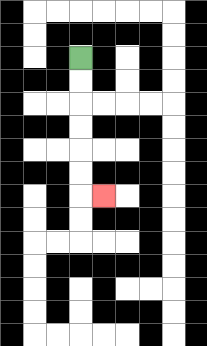{'start': '[3, 2]', 'end': '[4, 8]', 'path_directions': 'D,D,D,D,D,D,R', 'path_coordinates': '[[3, 2], [3, 3], [3, 4], [3, 5], [3, 6], [3, 7], [3, 8], [4, 8]]'}